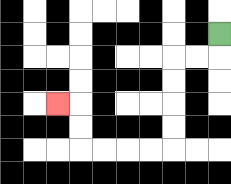{'start': '[9, 1]', 'end': '[2, 4]', 'path_directions': 'D,L,L,D,D,D,D,L,L,L,L,U,U,L', 'path_coordinates': '[[9, 1], [9, 2], [8, 2], [7, 2], [7, 3], [7, 4], [7, 5], [7, 6], [6, 6], [5, 6], [4, 6], [3, 6], [3, 5], [3, 4], [2, 4]]'}